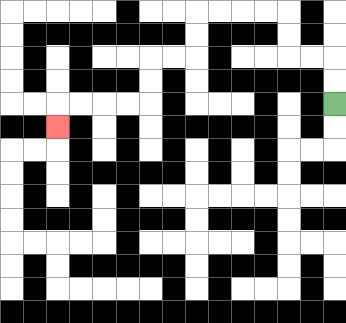{'start': '[14, 4]', 'end': '[2, 5]', 'path_directions': 'U,U,L,L,U,U,L,L,L,L,D,D,L,L,D,D,L,L,L,L,D', 'path_coordinates': '[[14, 4], [14, 3], [14, 2], [13, 2], [12, 2], [12, 1], [12, 0], [11, 0], [10, 0], [9, 0], [8, 0], [8, 1], [8, 2], [7, 2], [6, 2], [6, 3], [6, 4], [5, 4], [4, 4], [3, 4], [2, 4], [2, 5]]'}